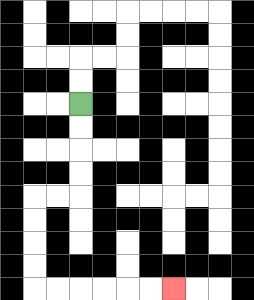{'start': '[3, 4]', 'end': '[7, 12]', 'path_directions': 'D,D,D,D,L,L,D,D,D,D,R,R,R,R,R,R', 'path_coordinates': '[[3, 4], [3, 5], [3, 6], [3, 7], [3, 8], [2, 8], [1, 8], [1, 9], [1, 10], [1, 11], [1, 12], [2, 12], [3, 12], [4, 12], [5, 12], [6, 12], [7, 12]]'}